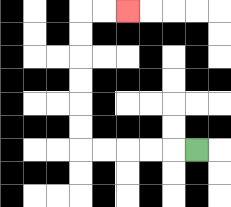{'start': '[8, 6]', 'end': '[5, 0]', 'path_directions': 'L,L,L,L,L,U,U,U,U,U,U,R,R', 'path_coordinates': '[[8, 6], [7, 6], [6, 6], [5, 6], [4, 6], [3, 6], [3, 5], [3, 4], [3, 3], [3, 2], [3, 1], [3, 0], [4, 0], [5, 0]]'}